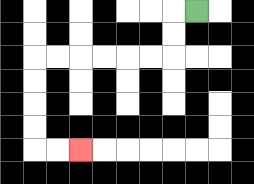{'start': '[8, 0]', 'end': '[3, 6]', 'path_directions': 'L,D,D,L,L,L,L,L,L,D,D,D,D,R,R', 'path_coordinates': '[[8, 0], [7, 0], [7, 1], [7, 2], [6, 2], [5, 2], [4, 2], [3, 2], [2, 2], [1, 2], [1, 3], [1, 4], [1, 5], [1, 6], [2, 6], [3, 6]]'}